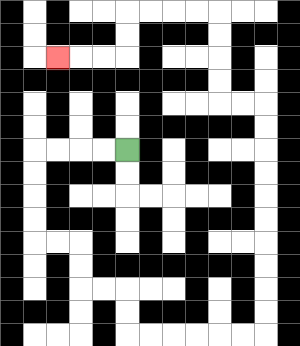{'start': '[5, 6]', 'end': '[2, 2]', 'path_directions': 'L,L,L,L,D,D,D,D,R,R,D,D,R,R,D,D,R,R,R,R,R,R,U,U,U,U,U,U,U,U,U,U,L,L,U,U,U,U,L,L,L,L,D,D,L,L,L', 'path_coordinates': '[[5, 6], [4, 6], [3, 6], [2, 6], [1, 6], [1, 7], [1, 8], [1, 9], [1, 10], [2, 10], [3, 10], [3, 11], [3, 12], [4, 12], [5, 12], [5, 13], [5, 14], [6, 14], [7, 14], [8, 14], [9, 14], [10, 14], [11, 14], [11, 13], [11, 12], [11, 11], [11, 10], [11, 9], [11, 8], [11, 7], [11, 6], [11, 5], [11, 4], [10, 4], [9, 4], [9, 3], [9, 2], [9, 1], [9, 0], [8, 0], [7, 0], [6, 0], [5, 0], [5, 1], [5, 2], [4, 2], [3, 2], [2, 2]]'}